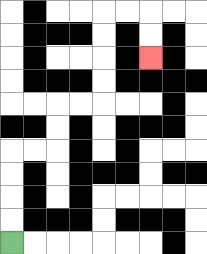{'start': '[0, 10]', 'end': '[6, 2]', 'path_directions': 'U,U,U,U,R,R,U,U,R,R,U,U,U,U,R,R,D,D', 'path_coordinates': '[[0, 10], [0, 9], [0, 8], [0, 7], [0, 6], [1, 6], [2, 6], [2, 5], [2, 4], [3, 4], [4, 4], [4, 3], [4, 2], [4, 1], [4, 0], [5, 0], [6, 0], [6, 1], [6, 2]]'}